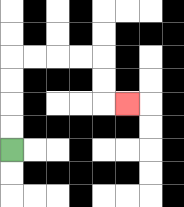{'start': '[0, 6]', 'end': '[5, 4]', 'path_directions': 'U,U,U,U,R,R,R,R,D,D,R', 'path_coordinates': '[[0, 6], [0, 5], [0, 4], [0, 3], [0, 2], [1, 2], [2, 2], [3, 2], [4, 2], [4, 3], [4, 4], [5, 4]]'}